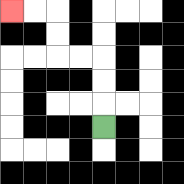{'start': '[4, 5]', 'end': '[0, 0]', 'path_directions': 'U,U,U,L,L,U,U,L,L', 'path_coordinates': '[[4, 5], [4, 4], [4, 3], [4, 2], [3, 2], [2, 2], [2, 1], [2, 0], [1, 0], [0, 0]]'}